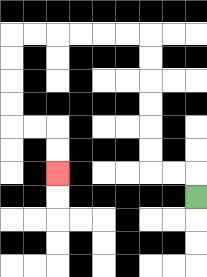{'start': '[8, 8]', 'end': '[2, 7]', 'path_directions': 'U,L,L,U,U,U,U,U,U,L,L,L,L,L,L,D,D,D,D,R,R,D,D', 'path_coordinates': '[[8, 8], [8, 7], [7, 7], [6, 7], [6, 6], [6, 5], [6, 4], [6, 3], [6, 2], [6, 1], [5, 1], [4, 1], [3, 1], [2, 1], [1, 1], [0, 1], [0, 2], [0, 3], [0, 4], [0, 5], [1, 5], [2, 5], [2, 6], [2, 7]]'}